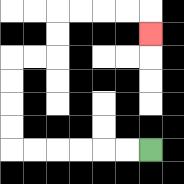{'start': '[6, 6]', 'end': '[6, 1]', 'path_directions': 'L,L,L,L,L,L,U,U,U,U,R,R,U,U,R,R,R,R,D', 'path_coordinates': '[[6, 6], [5, 6], [4, 6], [3, 6], [2, 6], [1, 6], [0, 6], [0, 5], [0, 4], [0, 3], [0, 2], [1, 2], [2, 2], [2, 1], [2, 0], [3, 0], [4, 0], [5, 0], [6, 0], [6, 1]]'}